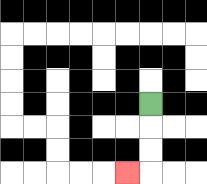{'start': '[6, 4]', 'end': '[5, 7]', 'path_directions': 'D,D,D,L', 'path_coordinates': '[[6, 4], [6, 5], [6, 6], [6, 7], [5, 7]]'}